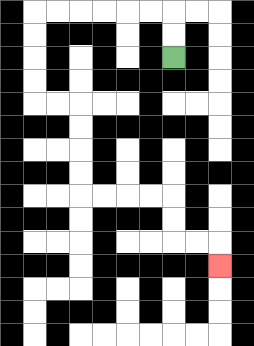{'start': '[7, 2]', 'end': '[9, 11]', 'path_directions': 'U,U,L,L,L,L,L,L,D,D,D,D,R,R,D,D,D,D,R,R,R,R,D,D,R,R,D', 'path_coordinates': '[[7, 2], [7, 1], [7, 0], [6, 0], [5, 0], [4, 0], [3, 0], [2, 0], [1, 0], [1, 1], [1, 2], [1, 3], [1, 4], [2, 4], [3, 4], [3, 5], [3, 6], [3, 7], [3, 8], [4, 8], [5, 8], [6, 8], [7, 8], [7, 9], [7, 10], [8, 10], [9, 10], [9, 11]]'}